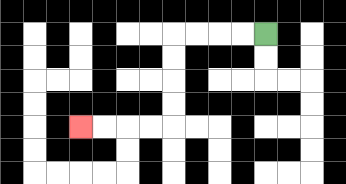{'start': '[11, 1]', 'end': '[3, 5]', 'path_directions': 'L,L,L,L,D,D,D,D,L,L,L,L', 'path_coordinates': '[[11, 1], [10, 1], [9, 1], [8, 1], [7, 1], [7, 2], [7, 3], [7, 4], [7, 5], [6, 5], [5, 5], [4, 5], [3, 5]]'}